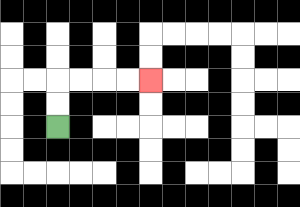{'start': '[2, 5]', 'end': '[6, 3]', 'path_directions': 'U,U,R,R,R,R', 'path_coordinates': '[[2, 5], [2, 4], [2, 3], [3, 3], [4, 3], [5, 3], [6, 3]]'}